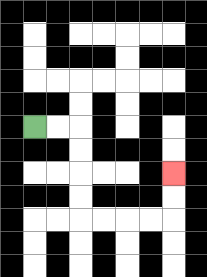{'start': '[1, 5]', 'end': '[7, 7]', 'path_directions': 'R,R,D,D,D,D,R,R,R,R,U,U', 'path_coordinates': '[[1, 5], [2, 5], [3, 5], [3, 6], [3, 7], [3, 8], [3, 9], [4, 9], [5, 9], [6, 9], [7, 9], [7, 8], [7, 7]]'}